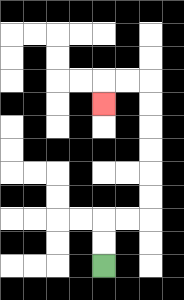{'start': '[4, 11]', 'end': '[4, 4]', 'path_directions': 'U,U,R,R,U,U,U,U,U,U,L,L,D', 'path_coordinates': '[[4, 11], [4, 10], [4, 9], [5, 9], [6, 9], [6, 8], [6, 7], [6, 6], [6, 5], [6, 4], [6, 3], [5, 3], [4, 3], [4, 4]]'}